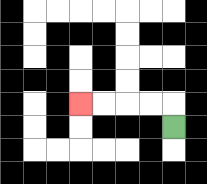{'start': '[7, 5]', 'end': '[3, 4]', 'path_directions': 'U,L,L,L,L', 'path_coordinates': '[[7, 5], [7, 4], [6, 4], [5, 4], [4, 4], [3, 4]]'}